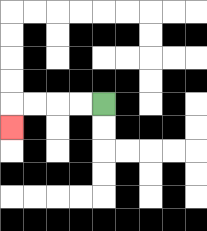{'start': '[4, 4]', 'end': '[0, 5]', 'path_directions': 'L,L,L,L,D', 'path_coordinates': '[[4, 4], [3, 4], [2, 4], [1, 4], [0, 4], [0, 5]]'}